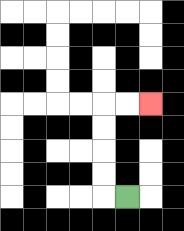{'start': '[5, 8]', 'end': '[6, 4]', 'path_directions': 'L,U,U,U,U,R,R', 'path_coordinates': '[[5, 8], [4, 8], [4, 7], [4, 6], [4, 5], [4, 4], [5, 4], [6, 4]]'}